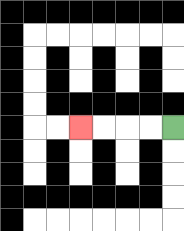{'start': '[7, 5]', 'end': '[3, 5]', 'path_directions': 'L,L,L,L', 'path_coordinates': '[[7, 5], [6, 5], [5, 5], [4, 5], [3, 5]]'}